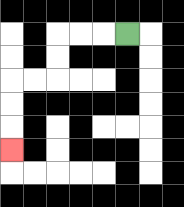{'start': '[5, 1]', 'end': '[0, 6]', 'path_directions': 'L,L,L,D,D,L,L,D,D,D', 'path_coordinates': '[[5, 1], [4, 1], [3, 1], [2, 1], [2, 2], [2, 3], [1, 3], [0, 3], [0, 4], [0, 5], [0, 6]]'}